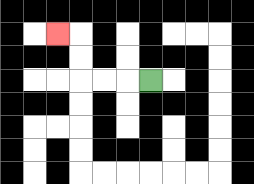{'start': '[6, 3]', 'end': '[2, 1]', 'path_directions': 'L,L,L,U,U,L', 'path_coordinates': '[[6, 3], [5, 3], [4, 3], [3, 3], [3, 2], [3, 1], [2, 1]]'}